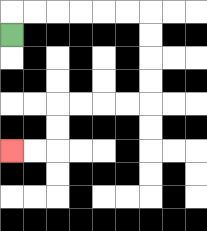{'start': '[0, 1]', 'end': '[0, 6]', 'path_directions': 'U,R,R,R,R,R,R,D,D,D,D,L,L,L,L,D,D,L,L', 'path_coordinates': '[[0, 1], [0, 0], [1, 0], [2, 0], [3, 0], [4, 0], [5, 0], [6, 0], [6, 1], [6, 2], [6, 3], [6, 4], [5, 4], [4, 4], [3, 4], [2, 4], [2, 5], [2, 6], [1, 6], [0, 6]]'}